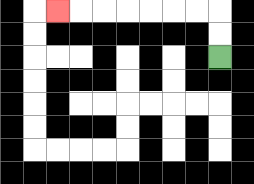{'start': '[9, 2]', 'end': '[2, 0]', 'path_directions': 'U,U,L,L,L,L,L,L,L', 'path_coordinates': '[[9, 2], [9, 1], [9, 0], [8, 0], [7, 0], [6, 0], [5, 0], [4, 0], [3, 0], [2, 0]]'}